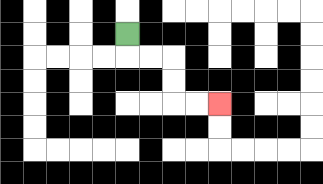{'start': '[5, 1]', 'end': '[9, 4]', 'path_directions': 'D,R,R,D,D,R,R', 'path_coordinates': '[[5, 1], [5, 2], [6, 2], [7, 2], [7, 3], [7, 4], [8, 4], [9, 4]]'}